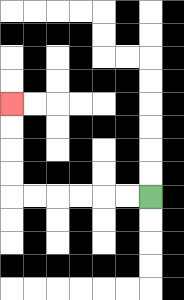{'start': '[6, 8]', 'end': '[0, 4]', 'path_directions': 'L,L,L,L,L,L,U,U,U,U', 'path_coordinates': '[[6, 8], [5, 8], [4, 8], [3, 8], [2, 8], [1, 8], [0, 8], [0, 7], [0, 6], [0, 5], [0, 4]]'}